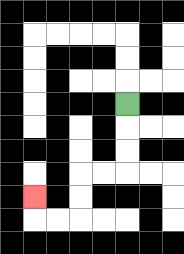{'start': '[5, 4]', 'end': '[1, 8]', 'path_directions': 'D,D,D,L,L,D,D,L,L,U', 'path_coordinates': '[[5, 4], [5, 5], [5, 6], [5, 7], [4, 7], [3, 7], [3, 8], [3, 9], [2, 9], [1, 9], [1, 8]]'}